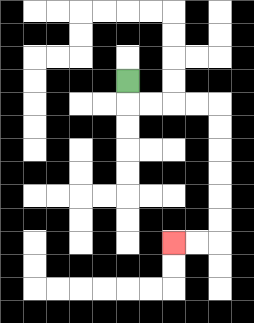{'start': '[5, 3]', 'end': '[7, 10]', 'path_directions': 'D,R,R,R,R,D,D,D,D,D,D,L,L', 'path_coordinates': '[[5, 3], [5, 4], [6, 4], [7, 4], [8, 4], [9, 4], [9, 5], [9, 6], [9, 7], [9, 8], [9, 9], [9, 10], [8, 10], [7, 10]]'}